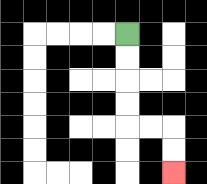{'start': '[5, 1]', 'end': '[7, 7]', 'path_directions': 'D,D,D,D,R,R,D,D', 'path_coordinates': '[[5, 1], [5, 2], [5, 3], [5, 4], [5, 5], [6, 5], [7, 5], [7, 6], [7, 7]]'}